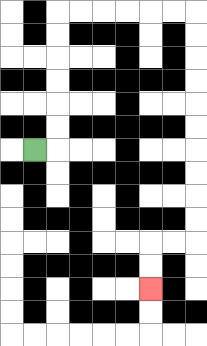{'start': '[1, 6]', 'end': '[6, 12]', 'path_directions': 'R,U,U,U,U,U,U,R,R,R,R,R,R,D,D,D,D,D,D,D,D,D,D,L,L,D,D', 'path_coordinates': '[[1, 6], [2, 6], [2, 5], [2, 4], [2, 3], [2, 2], [2, 1], [2, 0], [3, 0], [4, 0], [5, 0], [6, 0], [7, 0], [8, 0], [8, 1], [8, 2], [8, 3], [8, 4], [8, 5], [8, 6], [8, 7], [8, 8], [8, 9], [8, 10], [7, 10], [6, 10], [6, 11], [6, 12]]'}